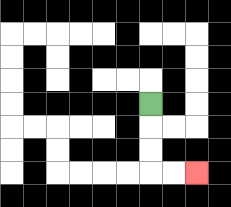{'start': '[6, 4]', 'end': '[8, 7]', 'path_directions': 'D,D,D,R,R', 'path_coordinates': '[[6, 4], [6, 5], [6, 6], [6, 7], [7, 7], [8, 7]]'}